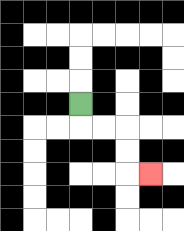{'start': '[3, 4]', 'end': '[6, 7]', 'path_directions': 'D,R,R,D,D,R', 'path_coordinates': '[[3, 4], [3, 5], [4, 5], [5, 5], [5, 6], [5, 7], [6, 7]]'}